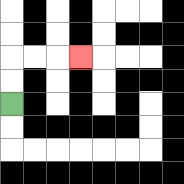{'start': '[0, 4]', 'end': '[3, 2]', 'path_directions': 'U,U,R,R,R', 'path_coordinates': '[[0, 4], [0, 3], [0, 2], [1, 2], [2, 2], [3, 2]]'}